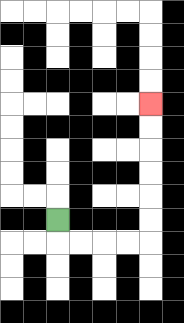{'start': '[2, 9]', 'end': '[6, 4]', 'path_directions': 'D,R,R,R,R,U,U,U,U,U,U', 'path_coordinates': '[[2, 9], [2, 10], [3, 10], [4, 10], [5, 10], [6, 10], [6, 9], [6, 8], [6, 7], [6, 6], [6, 5], [6, 4]]'}